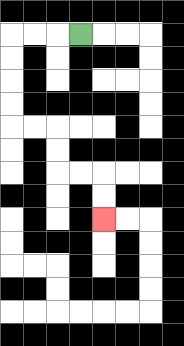{'start': '[3, 1]', 'end': '[4, 9]', 'path_directions': 'L,L,L,D,D,D,D,R,R,D,D,R,R,D,D', 'path_coordinates': '[[3, 1], [2, 1], [1, 1], [0, 1], [0, 2], [0, 3], [0, 4], [0, 5], [1, 5], [2, 5], [2, 6], [2, 7], [3, 7], [4, 7], [4, 8], [4, 9]]'}